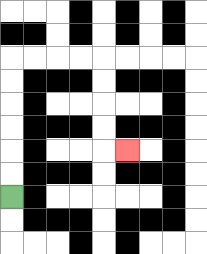{'start': '[0, 8]', 'end': '[5, 6]', 'path_directions': 'U,U,U,U,U,U,R,R,R,R,D,D,D,D,R', 'path_coordinates': '[[0, 8], [0, 7], [0, 6], [0, 5], [0, 4], [0, 3], [0, 2], [1, 2], [2, 2], [3, 2], [4, 2], [4, 3], [4, 4], [4, 5], [4, 6], [5, 6]]'}